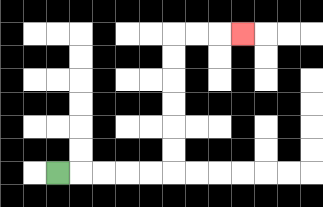{'start': '[2, 7]', 'end': '[10, 1]', 'path_directions': 'R,R,R,R,R,U,U,U,U,U,U,R,R,R', 'path_coordinates': '[[2, 7], [3, 7], [4, 7], [5, 7], [6, 7], [7, 7], [7, 6], [7, 5], [7, 4], [7, 3], [7, 2], [7, 1], [8, 1], [9, 1], [10, 1]]'}